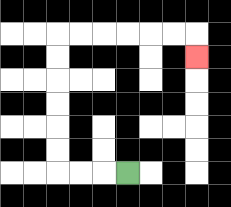{'start': '[5, 7]', 'end': '[8, 2]', 'path_directions': 'L,L,L,U,U,U,U,U,U,R,R,R,R,R,R,D', 'path_coordinates': '[[5, 7], [4, 7], [3, 7], [2, 7], [2, 6], [2, 5], [2, 4], [2, 3], [2, 2], [2, 1], [3, 1], [4, 1], [5, 1], [6, 1], [7, 1], [8, 1], [8, 2]]'}